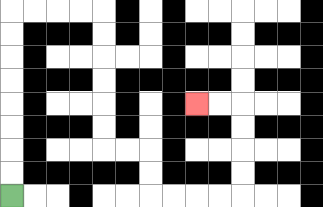{'start': '[0, 8]', 'end': '[8, 4]', 'path_directions': 'U,U,U,U,U,U,U,U,R,R,R,R,D,D,D,D,D,D,R,R,D,D,R,R,R,R,U,U,U,U,L,L', 'path_coordinates': '[[0, 8], [0, 7], [0, 6], [0, 5], [0, 4], [0, 3], [0, 2], [0, 1], [0, 0], [1, 0], [2, 0], [3, 0], [4, 0], [4, 1], [4, 2], [4, 3], [4, 4], [4, 5], [4, 6], [5, 6], [6, 6], [6, 7], [6, 8], [7, 8], [8, 8], [9, 8], [10, 8], [10, 7], [10, 6], [10, 5], [10, 4], [9, 4], [8, 4]]'}